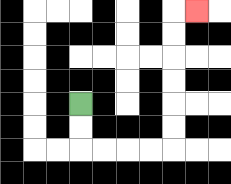{'start': '[3, 4]', 'end': '[8, 0]', 'path_directions': 'D,D,R,R,R,R,U,U,U,U,U,U,R', 'path_coordinates': '[[3, 4], [3, 5], [3, 6], [4, 6], [5, 6], [6, 6], [7, 6], [7, 5], [7, 4], [7, 3], [7, 2], [7, 1], [7, 0], [8, 0]]'}